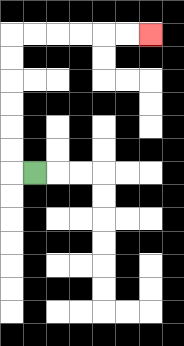{'start': '[1, 7]', 'end': '[6, 1]', 'path_directions': 'L,U,U,U,U,U,U,R,R,R,R,R,R', 'path_coordinates': '[[1, 7], [0, 7], [0, 6], [0, 5], [0, 4], [0, 3], [0, 2], [0, 1], [1, 1], [2, 1], [3, 1], [4, 1], [5, 1], [6, 1]]'}